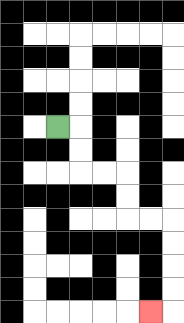{'start': '[2, 5]', 'end': '[6, 13]', 'path_directions': 'R,D,D,R,R,D,D,R,R,D,D,D,D,L', 'path_coordinates': '[[2, 5], [3, 5], [3, 6], [3, 7], [4, 7], [5, 7], [5, 8], [5, 9], [6, 9], [7, 9], [7, 10], [7, 11], [7, 12], [7, 13], [6, 13]]'}